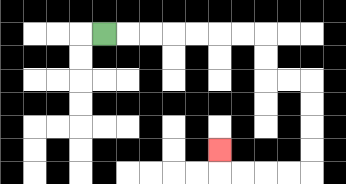{'start': '[4, 1]', 'end': '[9, 6]', 'path_directions': 'R,R,R,R,R,R,R,D,D,R,R,D,D,D,D,L,L,L,L,U', 'path_coordinates': '[[4, 1], [5, 1], [6, 1], [7, 1], [8, 1], [9, 1], [10, 1], [11, 1], [11, 2], [11, 3], [12, 3], [13, 3], [13, 4], [13, 5], [13, 6], [13, 7], [12, 7], [11, 7], [10, 7], [9, 7], [9, 6]]'}